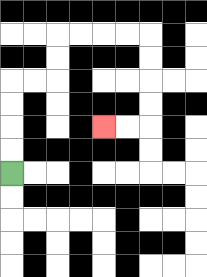{'start': '[0, 7]', 'end': '[4, 5]', 'path_directions': 'U,U,U,U,R,R,U,U,R,R,R,R,D,D,D,D,L,L', 'path_coordinates': '[[0, 7], [0, 6], [0, 5], [0, 4], [0, 3], [1, 3], [2, 3], [2, 2], [2, 1], [3, 1], [4, 1], [5, 1], [6, 1], [6, 2], [6, 3], [6, 4], [6, 5], [5, 5], [4, 5]]'}